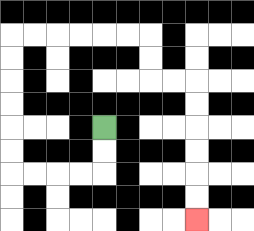{'start': '[4, 5]', 'end': '[8, 9]', 'path_directions': 'D,D,L,L,L,L,U,U,U,U,U,U,R,R,R,R,R,R,D,D,R,R,D,D,D,D,D,D', 'path_coordinates': '[[4, 5], [4, 6], [4, 7], [3, 7], [2, 7], [1, 7], [0, 7], [0, 6], [0, 5], [0, 4], [0, 3], [0, 2], [0, 1], [1, 1], [2, 1], [3, 1], [4, 1], [5, 1], [6, 1], [6, 2], [6, 3], [7, 3], [8, 3], [8, 4], [8, 5], [8, 6], [8, 7], [8, 8], [8, 9]]'}